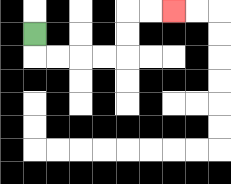{'start': '[1, 1]', 'end': '[7, 0]', 'path_directions': 'D,R,R,R,R,U,U,R,R', 'path_coordinates': '[[1, 1], [1, 2], [2, 2], [3, 2], [4, 2], [5, 2], [5, 1], [5, 0], [6, 0], [7, 0]]'}